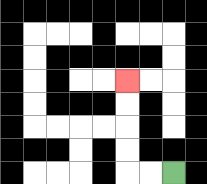{'start': '[7, 7]', 'end': '[5, 3]', 'path_directions': 'L,L,U,U,U,U', 'path_coordinates': '[[7, 7], [6, 7], [5, 7], [5, 6], [5, 5], [5, 4], [5, 3]]'}